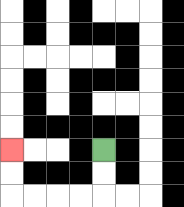{'start': '[4, 6]', 'end': '[0, 6]', 'path_directions': 'D,D,L,L,L,L,U,U', 'path_coordinates': '[[4, 6], [4, 7], [4, 8], [3, 8], [2, 8], [1, 8], [0, 8], [0, 7], [0, 6]]'}